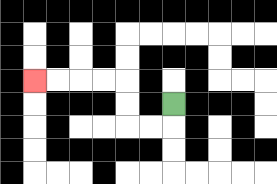{'start': '[7, 4]', 'end': '[1, 3]', 'path_directions': 'D,L,L,U,U,L,L,L,L', 'path_coordinates': '[[7, 4], [7, 5], [6, 5], [5, 5], [5, 4], [5, 3], [4, 3], [3, 3], [2, 3], [1, 3]]'}